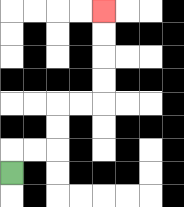{'start': '[0, 7]', 'end': '[4, 0]', 'path_directions': 'U,R,R,U,U,R,R,U,U,U,U', 'path_coordinates': '[[0, 7], [0, 6], [1, 6], [2, 6], [2, 5], [2, 4], [3, 4], [4, 4], [4, 3], [4, 2], [4, 1], [4, 0]]'}